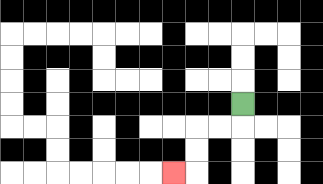{'start': '[10, 4]', 'end': '[7, 7]', 'path_directions': 'D,L,L,D,D,L', 'path_coordinates': '[[10, 4], [10, 5], [9, 5], [8, 5], [8, 6], [8, 7], [7, 7]]'}